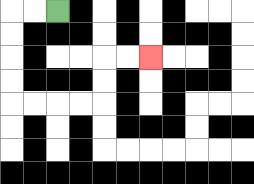{'start': '[2, 0]', 'end': '[6, 2]', 'path_directions': 'L,L,D,D,D,D,R,R,R,R,U,U,R,R', 'path_coordinates': '[[2, 0], [1, 0], [0, 0], [0, 1], [0, 2], [0, 3], [0, 4], [1, 4], [2, 4], [3, 4], [4, 4], [4, 3], [4, 2], [5, 2], [6, 2]]'}